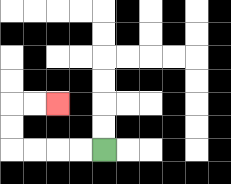{'start': '[4, 6]', 'end': '[2, 4]', 'path_directions': 'L,L,L,L,U,U,R,R', 'path_coordinates': '[[4, 6], [3, 6], [2, 6], [1, 6], [0, 6], [0, 5], [0, 4], [1, 4], [2, 4]]'}